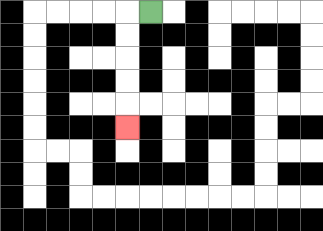{'start': '[6, 0]', 'end': '[5, 5]', 'path_directions': 'L,D,D,D,D,D', 'path_coordinates': '[[6, 0], [5, 0], [5, 1], [5, 2], [5, 3], [5, 4], [5, 5]]'}